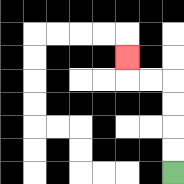{'start': '[7, 7]', 'end': '[5, 2]', 'path_directions': 'U,U,U,U,L,L,U', 'path_coordinates': '[[7, 7], [7, 6], [7, 5], [7, 4], [7, 3], [6, 3], [5, 3], [5, 2]]'}